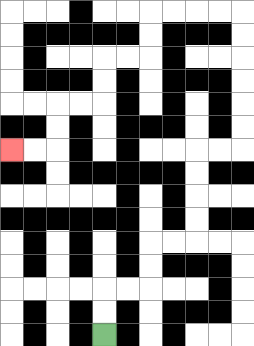{'start': '[4, 14]', 'end': '[0, 6]', 'path_directions': 'U,U,R,R,U,U,R,R,U,U,U,U,R,R,U,U,U,U,U,U,L,L,L,L,D,D,L,L,D,D,L,L,D,D,L,L', 'path_coordinates': '[[4, 14], [4, 13], [4, 12], [5, 12], [6, 12], [6, 11], [6, 10], [7, 10], [8, 10], [8, 9], [8, 8], [8, 7], [8, 6], [9, 6], [10, 6], [10, 5], [10, 4], [10, 3], [10, 2], [10, 1], [10, 0], [9, 0], [8, 0], [7, 0], [6, 0], [6, 1], [6, 2], [5, 2], [4, 2], [4, 3], [4, 4], [3, 4], [2, 4], [2, 5], [2, 6], [1, 6], [0, 6]]'}